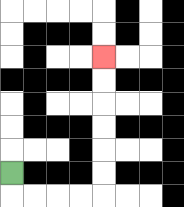{'start': '[0, 7]', 'end': '[4, 2]', 'path_directions': 'D,R,R,R,R,U,U,U,U,U,U', 'path_coordinates': '[[0, 7], [0, 8], [1, 8], [2, 8], [3, 8], [4, 8], [4, 7], [4, 6], [4, 5], [4, 4], [4, 3], [4, 2]]'}